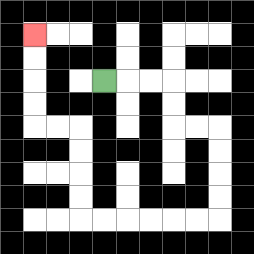{'start': '[4, 3]', 'end': '[1, 1]', 'path_directions': 'R,R,R,D,D,R,R,D,D,D,D,L,L,L,L,L,L,U,U,U,U,L,L,U,U,U,U', 'path_coordinates': '[[4, 3], [5, 3], [6, 3], [7, 3], [7, 4], [7, 5], [8, 5], [9, 5], [9, 6], [9, 7], [9, 8], [9, 9], [8, 9], [7, 9], [6, 9], [5, 9], [4, 9], [3, 9], [3, 8], [3, 7], [3, 6], [3, 5], [2, 5], [1, 5], [1, 4], [1, 3], [1, 2], [1, 1]]'}